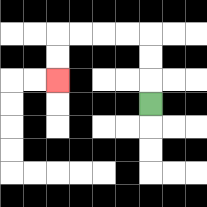{'start': '[6, 4]', 'end': '[2, 3]', 'path_directions': 'U,U,U,L,L,L,L,D,D', 'path_coordinates': '[[6, 4], [6, 3], [6, 2], [6, 1], [5, 1], [4, 1], [3, 1], [2, 1], [2, 2], [2, 3]]'}